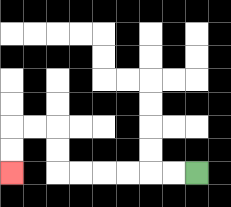{'start': '[8, 7]', 'end': '[0, 7]', 'path_directions': 'L,L,L,L,L,L,U,U,L,L,D,D', 'path_coordinates': '[[8, 7], [7, 7], [6, 7], [5, 7], [4, 7], [3, 7], [2, 7], [2, 6], [2, 5], [1, 5], [0, 5], [0, 6], [0, 7]]'}